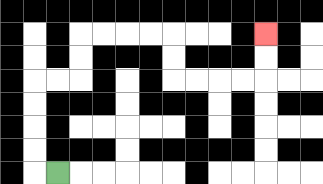{'start': '[2, 7]', 'end': '[11, 1]', 'path_directions': 'L,U,U,U,U,R,R,U,U,R,R,R,R,D,D,R,R,R,R,U,U', 'path_coordinates': '[[2, 7], [1, 7], [1, 6], [1, 5], [1, 4], [1, 3], [2, 3], [3, 3], [3, 2], [3, 1], [4, 1], [5, 1], [6, 1], [7, 1], [7, 2], [7, 3], [8, 3], [9, 3], [10, 3], [11, 3], [11, 2], [11, 1]]'}